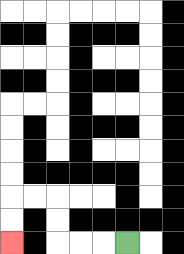{'start': '[5, 10]', 'end': '[0, 10]', 'path_directions': 'L,L,L,U,U,L,L,D,D', 'path_coordinates': '[[5, 10], [4, 10], [3, 10], [2, 10], [2, 9], [2, 8], [1, 8], [0, 8], [0, 9], [0, 10]]'}